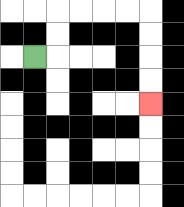{'start': '[1, 2]', 'end': '[6, 4]', 'path_directions': 'R,U,U,R,R,R,R,D,D,D,D', 'path_coordinates': '[[1, 2], [2, 2], [2, 1], [2, 0], [3, 0], [4, 0], [5, 0], [6, 0], [6, 1], [6, 2], [6, 3], [6, 4]]'}